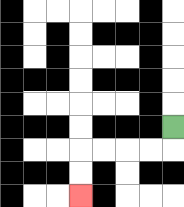{'start': '[7, 5]', 'end': '[3, 8]', 'path_directions': 'D,L,L,L,L,D,D', 'path_coordinates': '[[7, 5], [7, 6], [6, 6], [5, 6], [4, 6], [3, 6], [3, 7], [3, 8]]'}